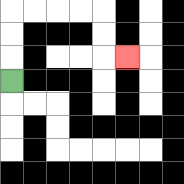{'start': '[0, 3]', 'end': '[5, 2]', 'path_directions': 'U,U,U,R,R,R,R,D,D,R', 'path_coordinates': '[[0, 3], [0, 2], [0, 1], [0, 0], [1, 0], [2, 0], [3, 0], [4, 0], [4, 1], [4, 2], [5, 2]]'}